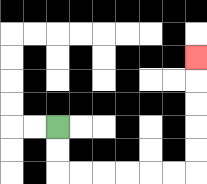{'start': '[2, 5]', 'end': '[8, 2]', 'path_directions': 'D,D,R,R,R,R,R,R,U,U,U,U,U', 'path_coordinates': '[[2, 5], [2, 6], [2, 7], [3, 7], [4, 7], [5, 7], [6, 7], [7, 7], [8, 7], [8, 6], [8, 5], [8, 4], [8, 3], [8, 2]]'}